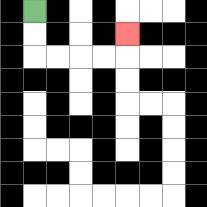{'start': '[1, 0]', 'end': '[5, 1]', 'path_directions': 'D,D,R,R,R,R,U', 'path_coordinates': '[[1, 0], [1, 1], [1, 2], [2, 2], [3, 2], [4, 2], [5, 2], [5, 1]]'}